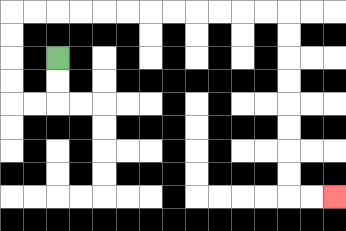{'start': '[2, 2]', 'end': '[14, 8]', 'path_directions': 'D,D,L,L,U,U,U,U,R,R,R,R,R,R,R,R,R,R,R,R,D,D,D,D,D,D,D,D,R,R', 'path_coordinates': '[[2, 2], [2, 3], [2, 4], [1, 4], [0, 4], [0, 3], [0, 2], [0, 1], [0, 0], [1, 0], [2, 0], [3, 0], [4, 0], [5, 0], [6, 0], [7, 0], [8, 0], [9, 0], [10, 0], [11, 0], [12, 0], [12, 1], [12, 2], [12, 3], [12, 4], [12, 5], [12, 6], [12, 7], [12, 8], [13, 8], [14, 8]]'}